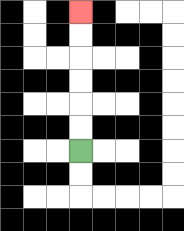{'start': '[3, 6]', 'end': '[3, 0]', 'path_directions': 'U,U,U,U,U,U', 'path_coordinates': '[[3, 6], [3, 5], [3, 4], [3, 3], [3, 2], [3, 1], [3, 0]]'}